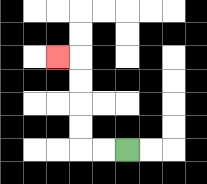{'start': '[5, 6]', 'end': '[2, 2]', 'path_directions': 'L,L,U,U,U,U,L', 'path_coordinates': '[[5, 6], [4, 6], [3, 6], [3, 5], [3, 4], [3, 3], [3, 2], [2, 2]]'}